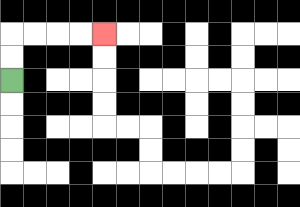{'start': '[0, 3]', 'end': '[4, 1]', 'path_directions': 'U,U,R,R,R,R', 'path_coordinates': '[[0, 3], [0, 2], [0, 1], [1, 1], [2, 1], [3, 1], [4, 1]]'}